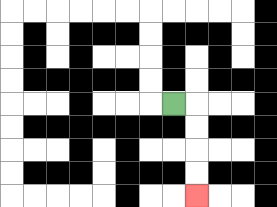{'start': '[7, 4]', 'end': '[8, 8]', 'path_directions': 'R,D,D,D,D', 'path_coordinates': '[[7, 4], [8, 4], [8, 5], [8, 6], [8, 7], [8, 8]]'}